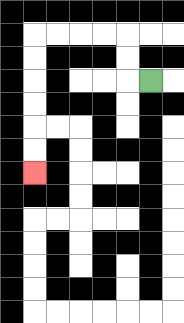{'start': '[6, 3]', 'end': '[1, 7]', 'path_directions': 'L,U,U,L,L,L,L,D,D,D,D,D,D', 'path_coordinates': '[[6, 3], [5, 3], [5, 2], [5, 1], [4, 1], [3, 1], [2, 1], [1, 1], [1, 2], [1, 3], [1, 4], [1, 5], [1, 6], [1, 7]]'}